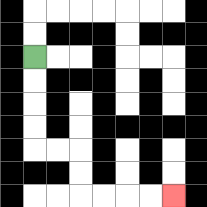{'start': '[1, 2]', 'end': '[7, 8]', 'path_directions': 'D,D,D,D,R,R,D,D,R,R,R,R', 'path_coordinates': '[[1, 2], [1, 3], [1, 4], [1, 5], [1, 6], [2, 6], [3, 6], [3, 7], [3, 8], [4, 8], [5, 8], [6, 8], [7, 8]]'}